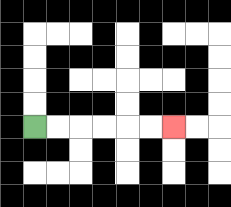{'start': '[1, 5]', 'end': '[7, 5]', 'path_directions': 'R,R,R,R,R,R', 'path_coordinates': '[[1, 5], [2, 5], [3, 5], [4, 5], [5, 5], [6, 5], [7, 5]]'}